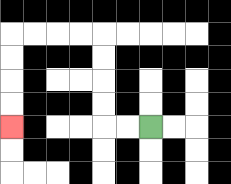{'start': '[6, 5]', 'end': '[0, 5]', 'path_directions': 'L,L,U,U,U,U,L,L,L,L,D,D,D,D', 'path_coordinates': '[[6, 5], [5, 5], [4, 5], [4, 4], [4, 3], [4, 2], [4, 1], [3, 1], [2, 1], [1, 1], [0, 1], [0, 2], [0, 3], [0, 4], [0, 5]]'}